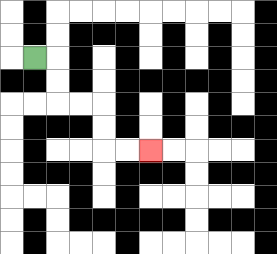{'start': '[1, 2]', 'end': '[6, 6]', 'path_directions': 'R,D,D,R,R,D,D,R,R', 'path_coordinates': '[[1, 2], [2, 2], [2, 3], [2, 4], [3, 4], [4, 4], [4, 5], [4, 6], [5, 6], [6, 6]]'}